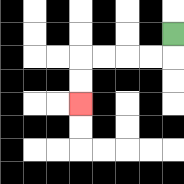{'start': '[7, 1]', 'end': '[3, 4]', 'path_directions': 'D,L,L,L,L,D,D', 'path_coordinates': '[[7, 1], [7, 2], [6, 2], [5, 2], [4, 2], [3, 2], [3, 3], [3, 4]]'}